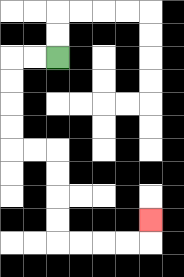{'start': '[2, 2]', 'end': '[6, 9]', 'path_directions': 'L,L,D,D,D,D,R,R,D,D,D,D,R,R,R,R,U', 'path_coordinates': '[[2, 2], [1, 2], [0, 2], [0, 3], [0, 4], [0, 5], [0, 6], [1, 6], [2, 6], [2, 7], [2, 8], [2, 9], [2, 10], [3, 10], [4, 10], [5, 10], [6, 10], [6, 9]]'}